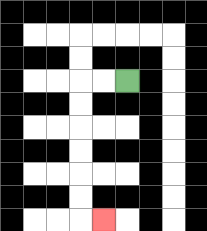{'start': '[5, 3]', 'end': '[4, 9]', 'path_directions': 'L,L,D,D,D,D,D,D,R', 'path_coordinates': '[[5, 3], [4, 3], [3, 3], [3, 4], [3, 5], [3, 6], [3, 7], [3, 8], [3, 9], [4, 9]]'}